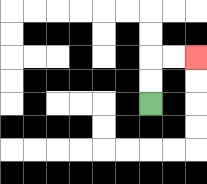{'start': '[6, 4]', 'end': '[8, 2]', 'path_directions': 'U,U,R,R', 'path_coordinates': '[[6, 4], [6, 3], [6, 2], [7, 2], [8, 2]]'}